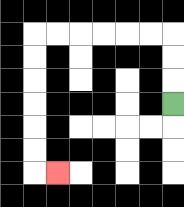{'start': '[7, 4]', 'end': '[2, 7]', 'path_directions': 'U,U,U,L,L,L,L,L,L,D,D,D,D,D,D,R', 'path_coordinates': '[[7, 4], [7, 3], [7, 2], [7, 1], [6, 1], [5, 1], [4, 1], [3, 1], [2, 1], [1, 1], [1, 2], [1, 3], [1, 4], [1, 5], [1, 6], [1, 7], [2, 7]]'}